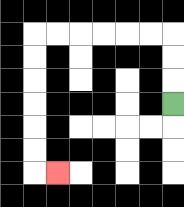{'start': '[7, 4]', 'end': '[2, 7]', 'path_directions': 'U,U,U,L,L,L,L,L,L,D,D,D,D,D,D,R', 'path_coordinates': '[[7, 4], [7, 3], [7, 2], [7, 1], [6, 1], [5, 1], [4, 1], [3, 1], [2, 1], [1, 1], [1, 2], [1, 3], [1, 4], [1, 5], [1, 6], [1, 7], [2, 7]]'}